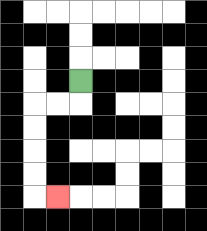{'start': '[3, 3]', 'end': '[2, 8]', 'path_directions': 'D,L,L,D,D,D,D,R', 'path_coordinates': '[[3, 3], [3, 4], [2, 4], [1, 4], [1, 5], [1, 6], [1, 7], [1, 8], [2, 8]]'}